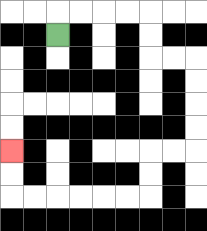{'start': '[2, 1]', 'end': '[0, 6]', 'path_directions': 'U,R,R,R,R,D,D,R,R,D,D,D,D,L,L,D,D,L,L,L,L,L,L,U,U', 'path_coordinates': '[[2, 1], [2, 0], [3, 0], [4, 0], [5, 0], [6, 0], [6, 1], [6, 2], [7, 2], [8, 2], [8, 3], [8, 4], [8, 5], [8, 6], [7, 6], [6, 6], [6, 7], [6, 8], [5, 8], [4, 8], [3, 8], [2, 8], [1, 8], [0, 8], [0, 7], [0, 6]]'}